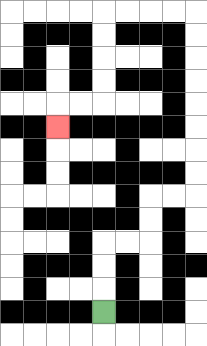{'start': '[4, 13]', 'end': '[2, 5]', 'path_directions': 'U,U,U,R,R,U,U,R,R,U,U,U,U,U,U,U,U,L,L,L,L,D,D,D,D,L,L,D', 'path_coordinates': '[[4, 13], [4, 12], [4, 11], [4, 10], [5, 10], [6, 10], [6, 9], [6, 8], [7, 8], [8, 8], [8, 7], [8, 6], [8, 5], [8, 4], [8, 3], [8, 2], [8, 1], [8, 0], [7, 0], [6, 0], [5, 0], [4, 0], [4, 1], [4, 2], [4, 3], [4, 4], [3, 4], [2, 4], [2, 5]]'}